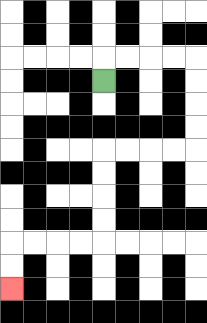{'start': '[4, 3]', 'end': '[0, 12]', 'path_directions': 'U,R,R,R,R,D,D,D,D,L,L,L,L,D,D,D,D,L,L,L,L,D,D', 'path_coordinates': '[[4, 3], [4, 2], [5, 2], [6, 2], [7, 2], [8, 2], [8, 3], [8, 4], [8, 5], [8, 6], [7, 6], [6, 6], [5, 6], [4, 6], [4, 7], [4, 8], [4, 9], [4, 10], [3, 10], [2, 10], [1, 10], [0, 10], [0, 11], [0, 12]]'}